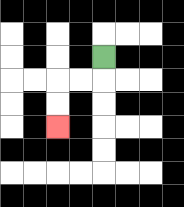{'start': '[4, 2]', 'end': '[2, 5]', 'path_directions': 'D,L,L,D,D', 'path_coordinates': '[[4, 2], [4, 3], [3, 3], [2, 3], [2, 4], [2, 5]]'}